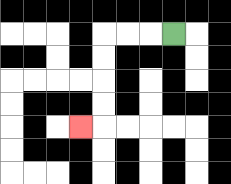{'start': '[7, 1]', 'end': '[3, 5]', 'path_directions': 'L,L,L,D,D,D,D,L', 'path_coordinates': '[[7, 1], [6, 1], [5, 1], [4, 1], [4, 2], [4, 3], [4, 4], [4, 5], [3, 5]]'}